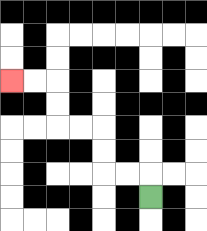{'start': '[6, 8]', 'end': '[0, 3]', 'path_directions': 'U,L,L,U,U,L,L,U,U,L,L', 'path_coordinates': '[[6, 8], [6, 7], [5, 7], [4, 7], [4, 6], [4, 5], [3, 5], [2, 5], [2, 4], [2, 3], [1, 3], [0, 3]]'}